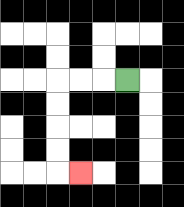{'start': '[5, 3]', 'end': '[3, 7]', 'path_directions': 'L,L,L,D,D,D,D,R', 'path_coordinates': '[[5, 3], [4, 3], [3, 3], [2, 3], [2, 4], [2, 5], [2, 6], [2, 7], [3, 7]]'}